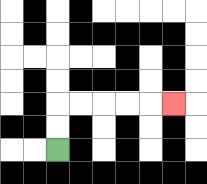{'start': '[2, 6]', 'end': '[7, 4]', 'path_directions': 'U,U,R,R,R,R,R', 'path_coordinates': '[[2, 6], [2, 5], [2, 4], [3, 4], [4, 4], [5, 4], [6, 4], [7, 4]]'}